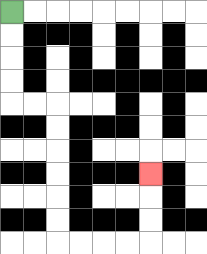{'start': '[0, 0]', 'end': '[6, 7]', 'path_directions': 'D,D,D,D,R,R,D,D,D,D,D,D,R,R,R,R,U,U,U', 'path_coordinates': '[[0, 0], [0, 1], [0, 2], [0, 3], [0, 4], [1, 4], [2, 4], [2, 5], [2, 6], [2, 7], [2, 8], [2, 9], [2, 10], [3, 10], [4, 10], [5, 10], [6, 10], [6, 9], [6, 8], [6, 7]]'}